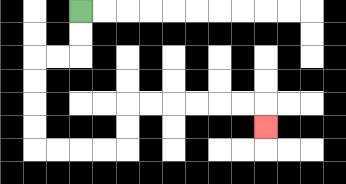{'start': '[3, 0]', 'end': '[11, 5]', 'path_directions': 'D,D,L,L,D,D,D,D,R,R,R,R,U,U,R,R,R,R,R,R,D', 'path_coordinates': '[[3, 0], [3, 1], [3, 2], [2, 2], [1, 2], [1, 3], [1, 4], [1, 5], [1, 6], [2, 6], [3, 6], [4, 6], [5, 6], [5, 5], [5, 4], [6, 4], [7, 4], [8, 4], [9, 4], [10, 4], [11, 4], [11, 5]]'}